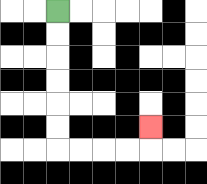{'start': '[2, 0]', 'end': '[6, 5]', 'path_directions': 'D,D,D,D,D,D,R,R,R,R,U', 'path_coordinates': '[[2, 0], [2, 1], [2, 2], [2, 3], [2, 4], [2, 5], [2, 6], [3, 6], [4, 6], [5, 6], [6, 6], [6, 5]]'}